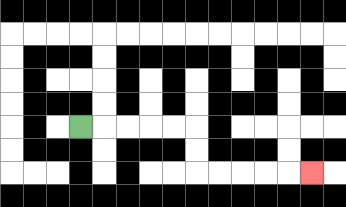{'start': '[3, 5]', 'end': '[13, 7]', 'path_directions': 'R,R,R,R,R,D,D,R,R,R,R,R', 'path_coordinates': '[[3, 5], [4, 5], [5, 5], [6, 5], [7, 5], [8, 5], [8, 6], [8, 7], [9, 7], [10, 7], [11, 7], [12, 7], [13, 7]]'}